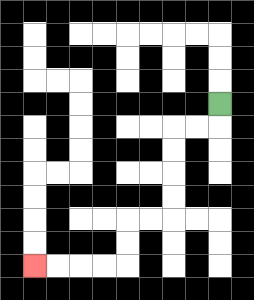{'start': '[9, 4]', 'end': '[1, 11]', 'path_directions': 'D,L,L,D,D,D,D,L,L,D,D,L,L,L,L', 'path_coordinates': '[[9, 4], [9, 5], [8, 5], [7, 5], [7, 6], [7, 7], [7, 8], [7, 9], [6, 9], [5, 9], [5, 10], [5, 11], [4, 11], [3, 11], [2, 11], [1, 11]]'}